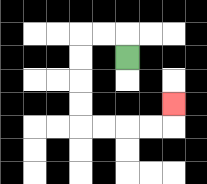{'start': '[5, 2]', 'end': '[7, 4]', 'path_directions': 'U,L,L,D,D,D,D,R,R,R,R,U', 'path_coordinates': '[[5, 2], [5, 1], [4, 1], [3, 1], [3, 2], [3, 3], [3, 4], [3, 5], [4, 5], [5, 5], [6, 5], [7, 5], [7, 4]]'}